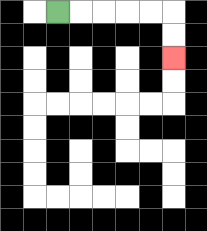{'start': '[2, 0]', 'end': '[7, 2]', 'path_directions': 'R,R,R,R,R,D,D', 'path_coordinates': '[[2, 0], [3, 0], [4, 0], [5, 0], [6, 0], [7, 0], [7, 1], [7, 2]]'}